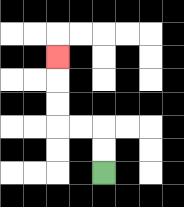{'start': '[4, 7]', 'end': '[2, 2]', 'path_directions': 'U,U,L,L,U,U,U', 'path_coordinates': '[[4, 7], [4, 6], [4, 5], [3, 5], [2, 5], [2, 4], [2, 3], [2, 2]]'}